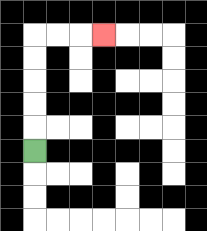{'start': '[1, 6]', 'end': '[4, 1]', 'path_directions': 'U,U,U,U,U,R,R,R', 'path_coordinates': '[[1, 6], [1, 5], [1, 4], [1, 3], [1, 2], [1, 1], [2, 1], [3, 1], [4, 1]]'}